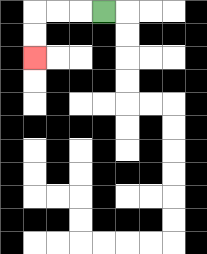{'start': '[4, 0]', 'end': '[1, 2]', 'path_directions': 'L,L,L,D,D', 'path_coordinates': '[[4, 0], [3, 0], [2, 0], [1, 0], [1, 1], [1, 2]]'}